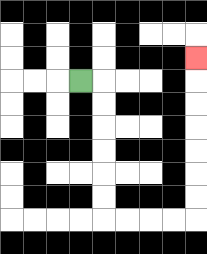{'start': '[3, 3]', 'end': '[8, 2]', 'path_directions': 'R,D,D,D,D,D,D,R,R,R,R,U,U,U,U,U,U,U', 'path_coordinates': '[[3, 3], [4, 3], [4, 4], [4, 5], [4, 6], [4, 7], [4, 8], [4, 9], [5, 9], [6, 9], [7, 9], [8, 9], [8, 8], [8, 7], [8, 6], [8, 5], [8, 4], [8, 3], [8, 2]]'}